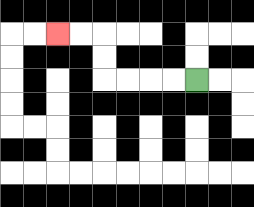{'start': '[8, 3]', 'end': '[2, 1]', 'path_directions': 'L,L,L,L,U,U,L,L', 'path_coordinates': '[[8, 3], [7, 3], [6, 3], [5, 3], [4, 3], [4, 2], [4, 1], [3, 1], [2, 1]]'}